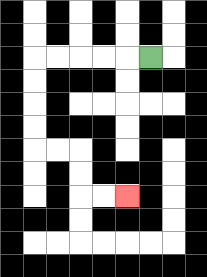{'start': '[6, 2]', 'end': '[5, 8]', 'path_directions': 'L,L,L,L,L,D,D,D,D,R,R,D,D,R,R', 'path_coordinates': '[[6, 2], [5, 2], [4, 2], [3, 2], [2, 2], [1, 2], [1, 3], [1, 4], [1, 5], [1, 6], [2, 6], [3, 6], [3, 7], [3, 8], [4, 8], [5, 8]]'}